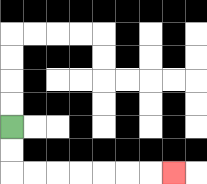{'start': '[0, 5]', 'end': '[7, 7]', 'path_directions': 'D,D,R,R,R,R,R,R,R', 'path_coordinates': '[[0, 5], [0, 6], [0, 7], [1, 7], [2, 7], [3, 7], [4, 7], [5, 7], [6, 7], [7, 7]]'}